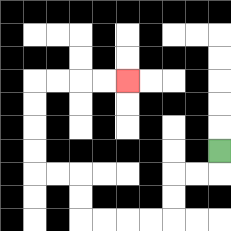{'start': '[9, 6]', 'end': '[5, 3]', 'path_directions': 'D,L,L,D,D,L,L,L,L,U,U,L,L,U,U,U,U,R,R,R,R', 'path_coordinates': '[[9, 6], [9, 7], [8, 7], [7, 7], [7, 8], [7, 9], [6, 9], [5, 9], [4, 9], [3, 9], [3, 8], [3, 7], [2, 7], [1, 7], [1, 6], [1, 5], [1, 4], [1, 3], [2, 3], [3, 3], [4, 3], [5, 3]]'}